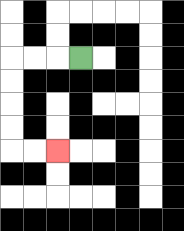{'start': '[3, 2]', 'end': '[2, 6]', 'path_directions': 'L,L,L,D,D,D,D,R,R', 'path_coordinates': '[[3, 2], [2, 2], [1, 2], [0, 2], [0, 3], [0, 4], [0, 5], [0, 6], [1, 6], [2, 6]]'}